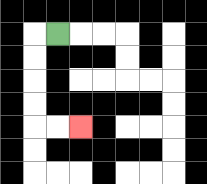{'start': '[2, 1]', 'end': '[3, 5]', 'path_directions': 'L,D,D,D,D,R,R', 'path_coordinates': '[[2, 1], [1, 1], [1, 2], [1, 3], [1, 4], [1, 5], [2, 5], [3, 5]]'}